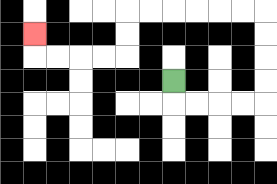{'start': '[7, 3]', 'end': '[1, 1]', 'path_directions': 'D,R,R,R,R,U,U,U,U,L,L,L,L,L,L,D,D,L,L,L,L,U', 'path_coordinates': '[[7, 3], [7, 4], [8, 4], [9, 4], [10, 4], [11, 4], [11, 3], [11, 2], [11, 1], [11, 0], [10, 0], [9, 0], [8, 0], [7, 0], [6, 0], [5, 0], [5, 1], [5, 2], [4, 2], [3, 2], [2, 2], [1, 2], [1, 1]]'}